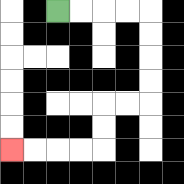{'start': '[2, 0]', 'end': '[0, 6]', 'path_directions': 'R,R,R,R,D,D,D,D,L,L,D,D,L,L,L,L', 'path_coordinates': '[[2, 0], [3, 0], [4, 0], [5, 0], [6, 0], [6, 1], [6, 2], [6, 3], [6, 4], [5, 4], [4, 4], [4, 5], [4, 6], [3, 6], [2, 6], [1, 6], [0, 6]]'}